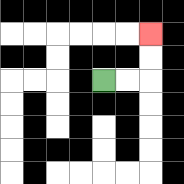{'start': '[4, 3]', 'end': '[6, 1]', 'path_directions': 'R,R,U,U', 'path_coordinates': '[[4, 3], [5, 3], [6, 3], [6, 2], [6, 1]]'}